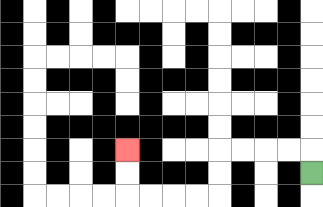{'start': '[13, 7]', 'end': '[5, 6]', 'path_directions': 'U,L,L,L,L,D,D,L,L,L,L,U,U', 'path_coordinates': '[[13, 7], [13, 6], [12, 6], [11, 6], [10, 6], [9, 6], [9, 7], [9, 8], [8, 8], [7, 8], [6, 8], [5, 8], [5, 7], [5, 6]]'}